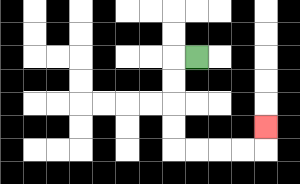{'start': '[8, 2]', 'end': '[11, 5]', 'path_directions': 'L,D,D,D,D,R,R,R,R,U', 'path_coordinates': '[[8, 2], [7, 2], [7, 3], [7, 4], [7, 5], [7, 6], [8, 6], [9, 6], [10, 6], [11, 6], [11, 5]]'}